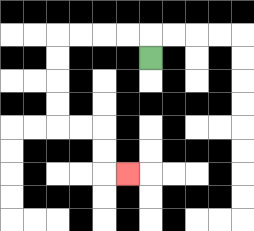{'start': '[6, 2]', 'end': '[5, 7]', 'path_directions': 'U,L,L,L,L,D,D,D,D,R,R,D,D,R', 'path_coordinates': '[[6, 2], [6, 1], [5, 1], [4, 1], [3, 1], [2, 1], [2, 2], [2, 3], [2, 4], [2, 5], [3, 5], [4, 5], [4, 6], [4, 7], [5, 7]]'}